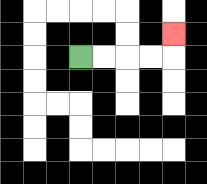{'start': '[3, 2]', 'end': '[7, 1]', 'path_directions': 'R,R,R,R,U', 'path_coordinates': '[[3, 2], [4, 2], [5, 2], [6, 2], [7, 2], [7, 1]]'}